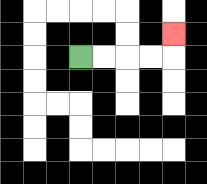{'start': '[3, 2]', 'end': '[7, 1]', 'path_directions': 'R,R,R,R,U', 'path_coordinates': '[[3, 2], [4, 2], [5, 2], [6, 2], [7, 2], [7, 1]]'}